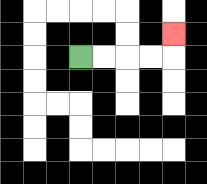{'start': '[3, 2]', 'end': '[7, 1]', 'path_directions': 'R,R,R,R,U', 'path_coordinates': '[[3, 2], [4, 2], [5, 2], [6, 2], [7, 2], [7, 1]]'}